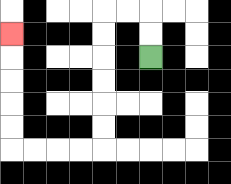{'start': '[6, 2]', 'end': '[0, 1]', 'path_directions': 'U,U,L,L,D,D,D,D,D,D,L,L,L,L,U,U,U,U,U', 'path_coordinates': '[[6, 2], [6, 1], [6, 0], [5, 0], [4, 0], [4, 1], [4, 2], [4, 3], [4, 4], [4, 5], [4, 6], [3, 6], [2, 6], [1, 6], [0, 6], [0, 5], [0, 4], [0, 3], [0, 2], [0, 1]]'}